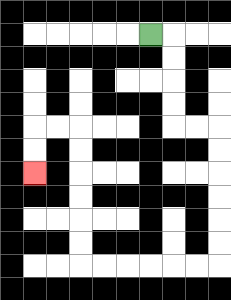{'start': '[6, 1]', 'end': '[1, 7]', 'path_directions': 'R,D,D,D,D,R,R,D,D,D,D,D,D,L,L,L,L,L,L,U,U,U,U,U,U,L,L,D,D', 'path_coordinates': '[[6, 1], [7, 1], [7, 2], [7, 3], [7, 4], [7, 5], [8, 5], [9, 5], [9, 6], [9, 7], [9, 8], [9, 9], [9, 10], [9, 11], [8, 11], [7, 11], [6, 11], [5, 11], [4, 11], [3, 11], [3, 10], [3, 9], [3, 8], [3, 7], [3, 6], [3, 5], [2, 5], [1, 5], [1, 6], [1, 7]]'}